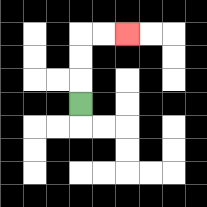{'start': '[3, 4]', 'end': '[5, 1]', 'path_directions': 'U,U,U,R,R', 'path_coordinates': '[[3, 4], [3, 3], [3, 2], [3, 1], [4, 1], [5, 1]]'}